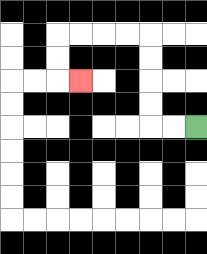{'start': '[8, 5]', 'end': '[3, 3]', 'path_directions': 'L,L,U,U,U,U,L,L,L,L,D,D,R', 'path_coordinates': '[[8, 5], [7, 5], [6, 5], [6, 4], [6, 3], [6, 2], [6, 1], [5, 1], [4, 1], [3, 1], [2, 1], [2, 2], [2, 3], [3, 3]]'}